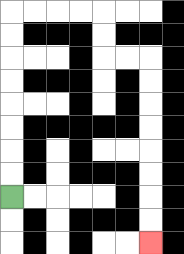{'start': '[0, 8]', 'end': '[6, 10]', 'path_directions': 'U,U,U,U,U,U,U,U,R,R,R,R,D,D,R,R,D,D,D,D,D,D,D,D', 'path_coordinates': '[[0, 8], [0, 7], [0, 6], [0, 5], [0, 4], [0, 3], [0, 2], [0, 1], [0, 0], [1, 0], [2, 0], [3, 0], [4, 0], [4, 1], [4, 2], [5, 2], [6, 2], [6, 3], [6, 4], [6, 5], [6, 6], [6, 7], [6, 8], [6, 9], [6, 10]]'}